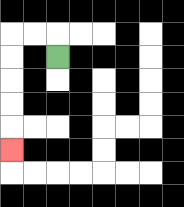{'start': '[2, 2]', 'end': '[0, 6]', 'path_directions': 'U,L,L,D,D,D,D,D', 'path_coordinates': '[[2, 2], [2, 1], [1, 1], [0, 1], [0, 2], [0, 3], [0, 4], [0, 5], [0, 6]]'}